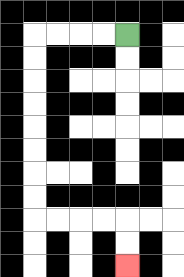{'start': '[5, 1]', 'end': '[5, 11]', 'path_directions': 'L,L,L,L,D,D,D,D,D,D,D,D,R,R,R,R,D,D', 'path_coordinates': '[[5, 1], [4, 1], [3, 1], [2, 1], [1, 1], [1, 2], [1, 3], [1, 4], [1, 5], [1, 6], [1, 7], [1, 8], [1, 9], [2, 9], [3, 9], [4, 9], [5, 9], [5, 10], [5, 11]]'}